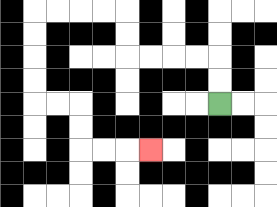{'start': '[9, 4]', 'end': '[6, 6]', 'path_directions': 'U,U,L,L,L,L,U,U,L,L,L,L,D,D,D,D,R,R,D,D,R,R,R', 'path_coordinates': '[[9, 4], [9, 3], [9, 2], [8, 2], [7, 2], [6, 2], [5, 2], [5, 1], [5, 0], [4, 0], [3, 0], [2, 0], [1, 0], [1, 1], [1, 2], [1, 3], [1, 4], [2, 4], [3, 4], [3, 5], [3, 6], [4, 6], [5, 6], [6, 6]]'}